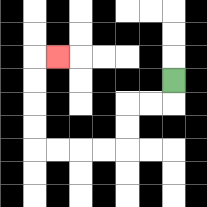{'start': '[7, 3]', 'end': '[2, 2]', 'path_directions': 'D,L,L,D,D,L,L,L,L,U,U,U,U,R', 'path_coordinates': '[[7, 3], [7, 4], [6, 4], [5, 4], [5, 5], [5, 6], [4, 6], [3, 6], [2, 6], [1, 6], [1, 5], [1, 4], [1, 3], [1, 2], [2, 2]]'}